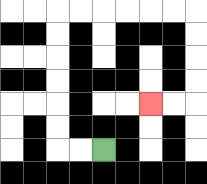{'start': '[4, 6]', 'end': '[6, 4]', 'path_directions': 'L,L,U,U,U,U,U,U,R,R,R,R,R,R,D,D,D,D,L,L', 'path_coordinates': '[[4, 6], [3, 6], [2, 6], [2, 5], [2, 4], [2, 3], [2, 2], [2, 1], [2, 0], [3, 0], [4, 0], [5, 0], [6, 0], [7, 0], [8, 0], [8, 1], [8, 2], [8, 3], [8, 4], [7, 4], [6, 4]]'}